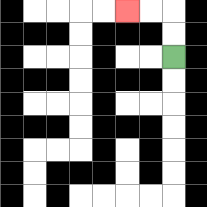{'start': '[7, 2]', 'end': '[5, 0]', 'path_directions': 'U,U,L,L', 'path_coordinates': '[[7, 2], [7, 1], [7, 0], [6, 0], [5, 0]]'}